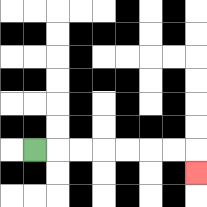{'start': '[1, 6]', 'end': '[8, 7]', 'path_directions': 'R,R,R,R,R,R,R,D', 'path_coordinates': '[[1, 6], [2, 6], [3, 6], [4, 6], [5, 6], [6, 6], [7, 6], [8, 6], [8, 7]]'}